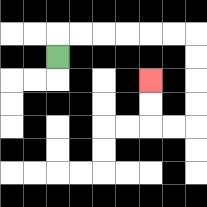{'start': '[2, 2]', 'end': '[6, 3]', 'path_directions': 'U,R,R,R,R,R,R,D,D,D,D,L,L,U,U', 'path_coordinates': '[[2, 2], [2, 1], [3, 1], [4, 1], [5, 1], [6, 1], [7, 1], [8, 1], [8, 2], [8, 3], [8, 4], [8, 5], [7, 5], [6, 5], [6, 4], [6, 3]]'}